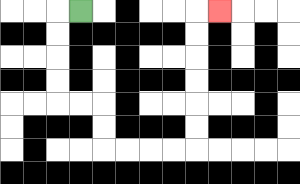{'start': '[3, 0]', 'end': '[9, 0]', 'path_directions': 'L,D,D,D,D,R,R,D,D,R,R,R,R,U,U,U,U,U,U,R', 'path_coordinates': '[[3, 0], [2, 0], [2, 1], [2, 2], [2, 3], [2, 4], [3, 4], [4, 4], [4, 5], [4, 6], [5, 6], [6, 6], [7, 6], [8, 6], [8, 5], [8, 4], [8, 3], [8, 2], [8, 1], [8, 0], [9, 0]]'}